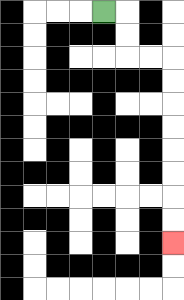{'start': '[4, 0]', 'end': '[7, 10]', 'path_directions': 'R,D,D,R,R,D,D,D,D,D,D,D,D', 'path_coordinates': '[[4, 0], [5, 0], [5, 1], [5, 2], [6, 2], [7, 2], [7, 3], [7, 4], [7, 5], [7, 6], [7, 7], [7, 8], [7, 9], [7, 10]]'}